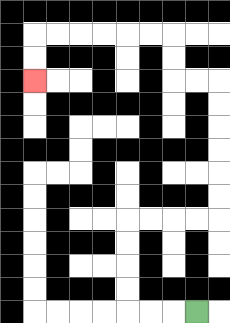{'start': '[8, 13]', 'end': '[1, 3]', 'path_directions': 'L,L,L,U,U,U,U,R,R,R,R,U,U,U,U,U,U,L,L,U,U,L,L,L,L,L,L,D,D', 'path_coordinates': '[[8, 13], [7, 13], [6, 13], [5, 13], [5, 12], [5, 11], [5, 10], [5, 9], [6, 9], [7, 9], [8, 9], [9, 9], [9, 8], [9, 7], [9, 6], [9, 5], [9, 4], [9, 3], [8, 3], [7, 3], [7, 2], [7, 1], [6, 1], [5, 1], [4, 1], [3, 1], [2, 1], [1, 1], [1, 2], [1, 3]]'}